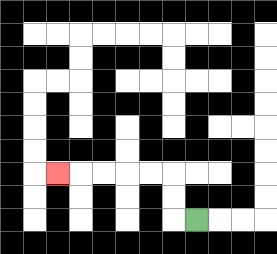{'start': '[8, 9]', 'end': '[2, 7]', 'path_directions': 'L,U,U,L,L,L,L,L', 'path_coordinates': '[[8, 9], [7, 9], [7, 8], [7, 7], [6, 7], [5, 7], [4, 7], [3, 7], [2, 7]]'}